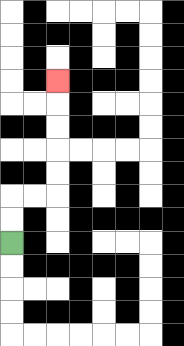{'start': '[0, 10]', 'end': '[2, 3]', 'path_directions': 'U,U,R,R,U,U,U,U,U', 'path_coordinates': '[[0, 10], [0, 9], [0, 8], [1, 8], [2, 8], [2, 7], [2, 6], [2, 5], [2, 4], [2, 3]]'}